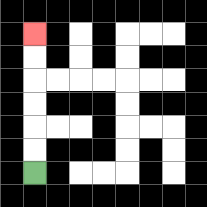{'start': '[1, 7]', 'end': '[1, 1]', 'path_directions': 'U,U,U,U,U,U', 'path_coordinates': '[[1, 7], [1, 6], [1, 5], [1, 4], [1, 3], [1, 2], [1, 1]]'}